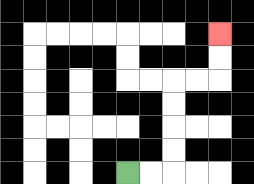{'start': '[5, 7]', 'end': '[9, 1]', 'path_directions': 'R,R,U,U,U,U,R,R,U,U', 'path_coordinates': '[[5, 7], [6, 7], [7, 7], [7, 6], [7, 5], [7, 4], [7, 3], [8, 3], [9, 3], [9, 2], [9, 1]]'}